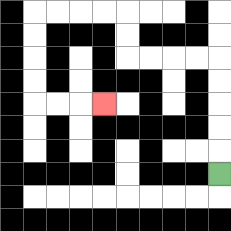{'start': '[9, 7]', 'end': '[4, 4]', 'path_directions': 'U,U,U,U,U,L,L,L,L,U,U,L,L,L,L,D,D,D,D,R,R,R', 'path_coordinates': '[[9, 7], [9, 6], [9, 5], [9, 4], [9, 3], [9, 2], [8, 2], [7, 2], [6, 2], [5, 2], [5, 1], [5, 0], [4, 0], [3, 0], [2, 0], [1, 0], [1, 1], [1, 2], [1, 3], [1, 4], [2, 4], [3, 4], [4, 4]]'}